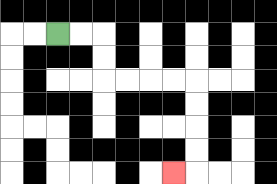{'start': '[2, 1]', 'end': '[7, 7]', 'path_directions': 'R,R,D,D,R,R,R,R,D,D,D,D,L', 'path_coordinates': '[[2, 1], [3, 1], [4, 1], [4, 2], [4, 3], [5, 3], [6, 3], [7, 3], [8, 3], [8, 4], [8, 5], [8, 6], [8, 7], [7, 7]]'}